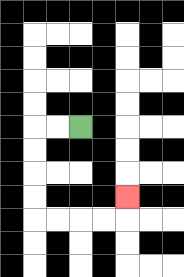{'start': '[3, 5]', 'end': '[5, 8]', 'path_directions': 'L,L,D,D,D,D,R,R,R,R,U', 'path_coordinates': '[[3, 5], [2, 5], [1, 5], [1, 6], [1, 7], [1, 8], [1, 9], [2, 9], [3, 9], [4, 9], [5, 9], [5, 8]]'}